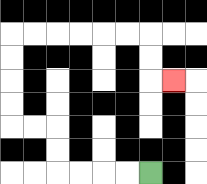{'start': '[6, 7]', 'end': '[7, 3]', 'path_directions': 'L,L,L,L,U,U,L,L,U,U,U,U,R,R,R,R,R,R,D,D,R', 'path_coordinates': '[[6, 7], [5, 7], [4, 7], [3, 7], [2, 7], [2, 6], [2, 5], [1, 5], [0, 5], [0, 4], [0, 3], [0, 2], [0, 1], [1, 1], [2, 1], [3, 1], [4, 1], [5, 1], [6, 1], [6, 2], [6, 3], [7, 3]]'}